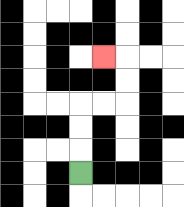{'start': '[3, 7]', 'end': '[4, 2]', 'path_directions': 'U,U,U,R,R,U,U,L', 'path_coordinates': '[[3, 7], [3, 6], [3, 5], [3, 4], [4, 4], [5, 4], [5, 3], [5, 2], [4, 2]]'}